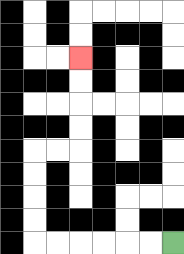{'start': '[7, 10]', 'end': '[3, 2]', 'path_directions': 'L,L,L,L,L,L,U,U,U,U,R,R,U,U,U,U', 'path_coordinates': '[[7, 10], [6, 10], [5, 10], [4, 10], [3, 10], [2, 10], [1, 10], [1, 9], [1, 8], [1, 7], [1, 6], [2, 6], [3, 6], [3, 5], [3, 4], [3, 3], [3, 2]]'}